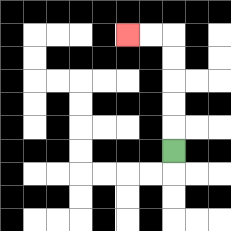{'start': '[7, 6]', 'end': '[5, 1]', 'path_directions': 'U,U,U,U,U,L,L', 'path_coordinates': '[[7, 6], [7, 5], [7, 4], [7, 3], [7, 2], [7, 1], [6, 1], [5, 1]]'}